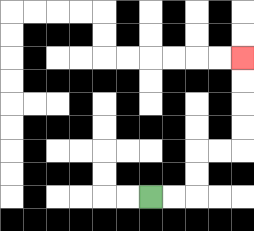{'start': '[6, 8]', 'end': '[10, 2]', 'path_directions': 'R,R,U,U,R,R,U,U,U,U', 'path_coordinates': '[[6, 8], [7, 8], [8, 8], [8, 7], [8, 6], [9, 6], [10, 6], [10, 5], [10, 4], [10, 3], [10, 2]]'}